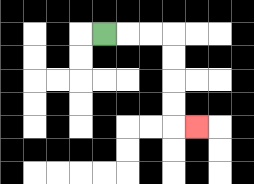{'start': '[4, 1]', 'end': '[8, 5]', 'path_directions': 'R,R,R,D,D,D,D,R', 'path_coordinates': '[[4, 1], [5, 1], [6, 1], [7, 1], [7, 2], [7, 3], [7, 4], [7, 5], [8, 5]]'}